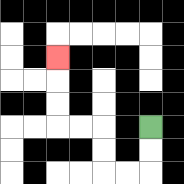{'start': '[6, 5]', 'end': '[2, 2]', 'path_directions': 'D,D,L,L,U,U,L,L,U,U,U', 'path_coordinates': '[[6, 5], [6, 6], [6, 7], [5, 7], [4, 7], [4, 6], [4, 5], [3, 5], [2, 5], [2, 4], [2, 3], [2, 2]]'}